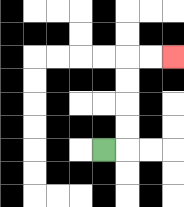{'start': '[4, 6]', 'end': '[7, 2]', 'path_directions': 'R,U,U,U,U,R,R', 'path_coordinates': '[[4, 6], [5, 6], [5, 5], [5, 4], [5, 3], [5, 2], [6, 2], [7, 2]]'}